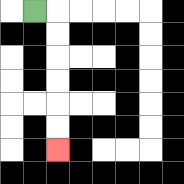{'start': '[1, 0]', 'end': '[2, 6]', 'path_directions': 'R,D,D,D,D,D,D', 'path_coordinates': '[[1, 0], [2, 0], [2, 1], [2, 2], [2, 3], [2, 4], [2, 5], [2, 6]]'}